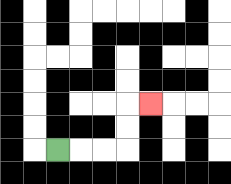{'start': '[2, 6]', 'end': '[6, 4]', 'path_directions': 'R,R,R,U,U,R', 'path_coordinates': '[[2, 6], [3, 6], [4, 6], [5, 6], [5, 5], [5, 4], [6, 4]]'}